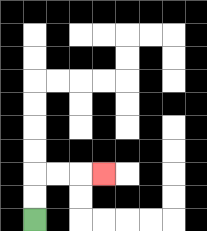{'start': '[1, 9]', 'end': '[4, 7]', 'path_directions': 'U,U,R,R,R', 'path_coordinates': '[[1, 9], [1, 8], [1, 7], [2, 7], [3, 7], [4, 7]]'}